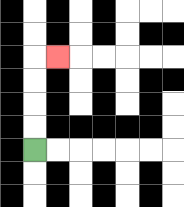{'start': '[1, 6]', 'end': '[2, 2]', 'path_directions': 'U,U,U,U,R', 'path_coordinates': '[[1, 6], [1, 5], [1, 4], [1, 3], [1, 2], [2, 2]]'}